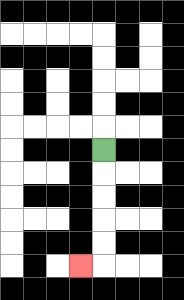{'start': '[4, 6]', 'end': '[3, 11]', 'path_directions': 'D,D,D,D,D,L', 'path_coordinates': '[[4, 6], [4, 7], [4, 8], [4, 9], [4, 10], [4, 11], [3, 11]]'}